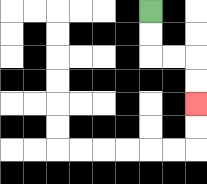{'start': '[6, 0]', 'end': '[8, 4]', 'path_directions': 'D,D,R,R,D,D', 'path_coordinates': '[[6, 0], [6, 1], [6, 2], [7, 2], [8, 2], [8, 3], [8, 4]]'}